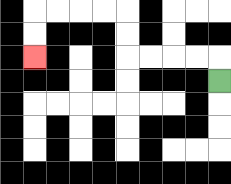{'start': '[9, 3]', 'end': '[1, 2]', 'path_directions': 'U,L,L,L,L,U,U,L,L,L,L,D,D', 'path_coordinates': '[[9, 3], [9, 2], [8, 2], [7, 2], [6, 2], [5, 2], [5, 1], [5, 0], [4, 0], [3, 0], [2, 0], [1, 0], [1, 1], [1, 2]]'}